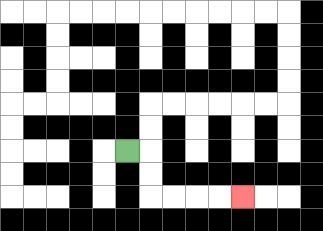{'start': '[5, 6]', 'end': '[10, 8]', 'path_directions': 'R,D,D,R,R,R,R', 'path_coordinates': '[[5, 6], [6, 6], [6, 7], [6, 8], [7, 8], [8, 8], [9, 8], [10, 8]]'}